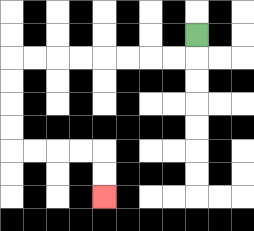{'start': '[8, 1]', 'end': '[4, 8]', 'path_directions': 'D,L,L,L,L,L,L,L,L,D,D,D,D,R,R,R,R,D,D', 'path_coordinates': '[[8, 1], [8, 2], [7, 2], [6, 2], [5, 2], [4, 2], [3, 2], [2, 2], [1, 2], [0, 2], [0, 3], [0, 4], [0, 5], [0, 6], [1, 6], [2, 6], [3, 6], [4, 6], [4, 7], [4, 8]]'}